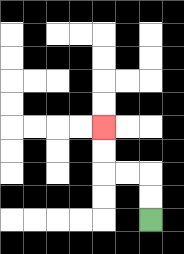{'start': '[6, 9]', 'end': '[4, 5]', 'path_directions': 'U,U,L,L,U,U', 'path_coordinates': '[[6, 9], [6, 8], [6, 7], [5, 7], [4, 7], [4, 6], [4, 5]]'}